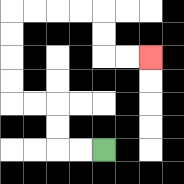{'start': '[4, 6]', 'end': '[6, 2]', 'path_directions': 'L,L,U,U,L,L,U,U,U,U,R,R,R,R,D,D,R,R', 'path_coordinates': '[[4, 6], [3, 6], [2, 6], [2, 5], [2, 4], [1, 4], [0, 4], [0, 3], [0, 2], [0, 1], [0, 0], [1, 0], [2, 0], [3, 0], [4, 0], [4, 1], [4, 2], [5, 2], [6, 2]]'}